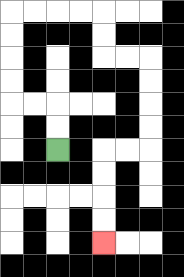{'start': '[2, 6]', 'end': '[4, 10]', 'path_directions': 'U,U,L,L,U,U,U,U,R,R,R,R,D,D,R,R,D,D,D,D,L,L,D,D,D,D', 'path_coordinates': '[[2, 6], [2, 5], [2, 4], [1, 4], [0, 4], [0, 3], [0, 2], [0, 1], [0, 0], [1, 0], [2, 0], [3, 0], [4, 0], [4, 1], [4, 2], [5, 2], [6, 2], [6, 3], [6, 4], [6, 5], [6, 6], [5, 6], [4, 6], [4, 7], [4, 8], [4, 9], [4, 10]]'}